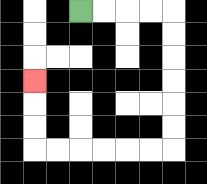{'start': '[3, 0]', 'end': '[1, 3]', 'path_directions': 'R,R,R,R,D,D,D,D,D,D,L,L,L,L,L,L,U,U,U', 'path_coordinates': '[[3, 0], [4, 0], [5, 0], [6, 0], [7, 0], [7, 1], [7, 2], [7, 3], [7, 4], [7, 5], [7, 6], [6, 6], [5, 6], [4, 6], [3, 6], [2, 6], [1, 6], [1, 5], [1, 4], [1, 3]]'}